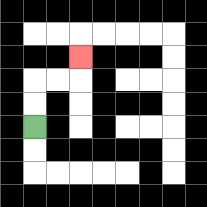{'start': '[1, 5]', 'end': '[3, 2]', 'path_directions': 'U,U,R,R,U', 'path_coordinates': '[[1, 5], [1, 4], [1, 3], [2, 3], [3, 3], [3, 2]]'}